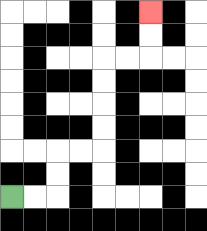{'start': '[0, 8]', 'end': '[6, 0]', 'path_directions': 'R,R,U,U,R,R,U,U,U,U,R,R,U,U', 'path_coordinates': '[[0, 8], [1, 8], [2, 8], [2, 7], [2, 6], [3, 6], [4, 6], [4, 5], [4, 4], [4, 3], [4, 2], [5, 2], [6, 2], [6, 1], [6, 0]]'}